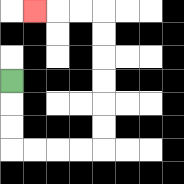{'start': '[0, 3]', 'end': '[1, 0]', 'path_directions': 'D,D,D,R,R,R,R,U,U,U,U,U,U,L,L,L', 'path_coordinates': '[[0, 3], [0, 4], [0, 5], [0, 6], [1, 6], [2, 6], [3, 6], [4, 6], [4, 5], [4, 4], [4, 3], [4, 2], [4, 1], [4, 0], [3, 0], [2, 0], [1, 0]]'}